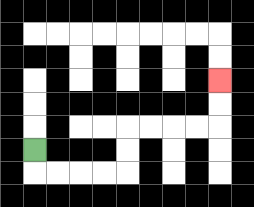{'start': '[1, 6]', 'end': '[9, 3]', 'path_directions': 'D,R,R,R,R,U,U,R,R,R,R,U,U', 'path_coordinates': '[[1, 6], [1, 7], [2, 7], [3, 7], [4, 7], [5, 7], [5, 6], [5, 5], [6, 5], [7, 5], [8, 5], [9, 5], [9, 4], [9, 3]]'}